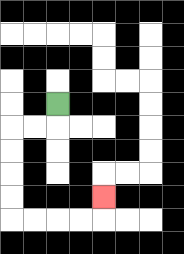{'start': '[2, 4]', 'end': '[4, 8]', 'path_directions': 'D,L,L,D,D,D,D,R,R,R,R,U', 'path_coordinates': '[[2, 4], [2, 5], [1, 5], [0, 5], [0, 6], [0, 7], [0, 8], [0, 9], [1, 9], [2, 9], [3, 9], [4, 9], [4, 8]]'}